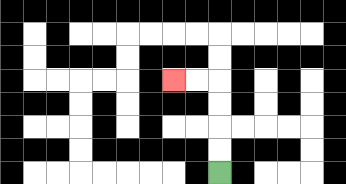{'start': '[9, 7]', 'end': '[7, 3]', 'path_directions': 'U,U,U,U,L,L', 'path_coordinates': '[[9, 7], [9, 6], [9, 5], [9, 4], [9, 3], [8, 3], [7, 3]]'}